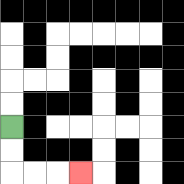{'start': '[0, 5]', 'end': '[3, 7]', 'path_directions': 'D,D,R,R,R', 'path_coordinates': '[[0, 5], [0, 6], [0, 7], [1, 7], [2, 7], [3, 7]]'}